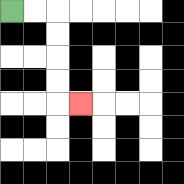{'start': '[0, 0]', 'end': '[3, 4]', 'path_directions': 'R,R,D,D,D,D,R', 'path_coordinates': '[[0, 0], [1, 0], [2, 0], [2, 1], [2, 2], [2, 3], [2, 4], [3, 4]]'}